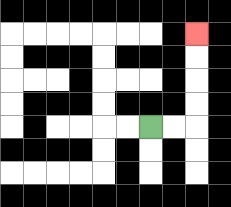{'start': '[6, 5]', 'end': '[8, 1]', 'path_directions': 'R,R,U,U,U,U', 'path_coordinates': '[[6, 5], [7, 5], [8, 5], [8, 4], [8, 3], [8, 2], [8, 1]]'}